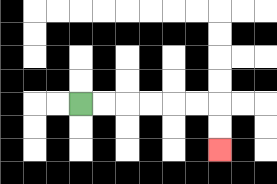{'start': '[3, 4]', 'end': '[9, 6]', 'path_directions': 'R,R,R,R,R,R,D,D', 'path_coordinates': '[[3, 4], [4, 4], [5, 4], [6, 4], [7, 4], [8, 4], [9, 4], [9, 5], [9, 6]]'}